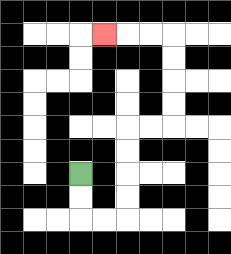{'start': '[3, 7]', 'end': '[4, 1]', 'path_directions': 'D,D,R,R,U,U,U,U,R,R,U,U,U,U,L,L,L', 'path_coordinates': '[[3, 7], [3, 8], [3, 9], [4, 9], [5, 9], [5, 8], [5, 7], [5, 6], [5, 5], [6, 5], [7, 5], [7, 4], [7, 3], [7, 2], [7, 1], [6, 1], [5, 1], [4, 1]]'}